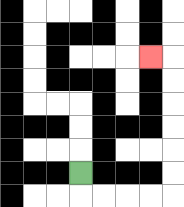{'start': '[3, 7]', 'end': '[6, 2]', 'path_directions': 'D,R,R,R,R,U,U,U,U,U,U,L', 'path_coordinates': '[[3, 7], [3, 8], [4, 8], [5, 8], [6, 8], [7, 8], [7, 7], [7, 6], [7, 5], [7, 4], [7, 3], [7, 2], [6, 2]]'}